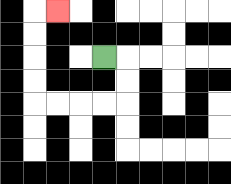{'start': '[4, 2]', 'end': '[2, 0]', 'path_directions': 'R,D,D,L,L,L,L,U,U,U,U,R', 'path_coordinates': '[[4, 2], [5, 2], [5, 3], [5, 4], [4, 4], [3, 4], [2, 4], [1, 4], [1, 3], [1, 2], [1, 1], [1, 0], [2, 0]]'}